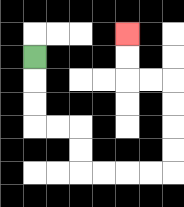{'start': '[1, 2]', 'end': '[5, 1]', 'path_directions': 'D,D,D,R,R,D,D,R,R,R,R,U,U,U,U,L,L,U,U', 'path_coordinates': '[[1, 2], [1, 3], [1, 4], [1, 5], [2, 5], [3, 5], [3, 6], [3, 7], [4, 7], [5, 7], [6, 7], [7, 7], [7, 6], [7, 5], [7, 4], [7, 3], [6, 3], [5, 3], [5, 2], [5, 1]]'}